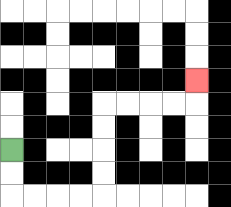{'start': '[0, 6]', 'end': '[8, 3]', 'path_directions': 'D,D,R,R,R,R,U,U,U,U,R,R,R,R,U', 'path_coordinates': '[[0, 6], [0, 7], [0, 8], [1, 8], [2, 8], [3, 8], [4, 8], [4, 7], [4, 6], [4, 5], [4, 4], [5, 4], [6, 4], [7, 4], [8, 4], [8, 3]]'}